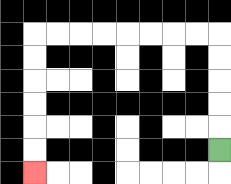{'start': '[9, 6]', 'end': '[1, 7]', 'path_directions': 'U,U,U,U,U,L,L,L,L,L,L,L,L,D,D,D,D,D,D', 'path_coordinates': '[[9, 6], [9, 5], [9, 4], [9, 3], [9, 2], [9, 1], [8, 1], [7, 1], [6, 1], [5, 1], [4, 1], [3, 1], [2, 1], [1, 1], [1, 2], [1, 3], [1, 4], [1, 5], [1, 6], [1, 7]]'}